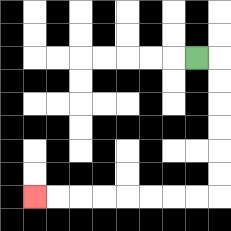{'start': '[8, 2]', 'end': '[1, 8]', 'path_directions': 'R,D,D,D,D,D,D,L,L,L,L,L,L,L,L', 'path_coordinates': '[[8, 2], [9, 2], [9, 3], [9, 4], [9, 5], [9, 6], [9, 7], [9, 8], [8, 8], [7, 8], [6, 8], [5, 8], [4, 8], [3, 8], [2, 8], [1, 8]]'}